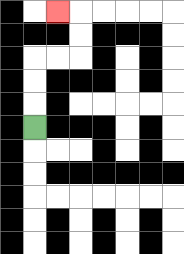{'start': '[1, 5]', 'end': '[2, 0]', 'path_directions': 'U,U,U,R,R,U,U,L', 'path_coordinates': '[[1, 5], [1, 4], [1, 3], [1, 2], [2, 2], [3, 2], [3, 1], [3, 0], [2, 0]]'}